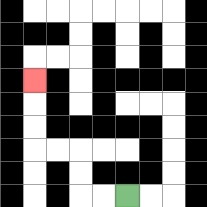{'start': '[5, 8]', 'end': '[1, 3]', 'path_directions': 'L,L,U,U,L,L,U,U,U', 'path_coordinates': '[[5, 8], [4, 8], [3, 8], [3, 7], [3, 6], [2, 6], [1, 6], [1, 5], [1, 4], [1, 3]]'}